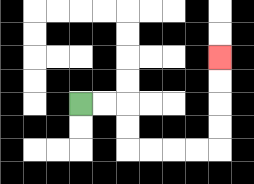{'start': '[3, 4]', 'end': '[9, 2]', 'path_directions': 'R,R,D,D,R,R,R,R,U,U,U,U', 'path_coordinates': '[[3, 4], [4, 4], [5, 4], [5, 5], [5, 6], [6, 6], [7, 6], [8, 6], [9, 6], [9, 5], [9, 4], [9, 3], [9, 2]]'}